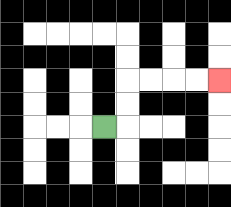{'start': '[4, 5]', 'end': '[9, 3]', 'path_directions': 'R,U,U,R,R,R,R', 'path_coordinates': '[[4, 5], [5, 5], [5, 4], [5, 3], [6, 3], [7, 3], [8, 3], [9, 3]]'}